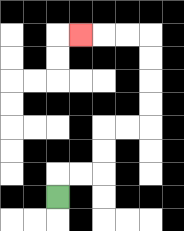{'start': '[2, 8]', 'end': '[3, 1]', 'path_directions': 'U,R,R,U,U,R,R,U,U,U,U,L,L,L', 'path_coordinates': '[[2, 8], [2, 7], [3, 7], [4, 7], [4, 6], [4, 5], [5, 5], [6, 5], [6, 4], [6, 3], [6, 2], [6, 1], [5, 1], [4, 1], [3, 1]]'}